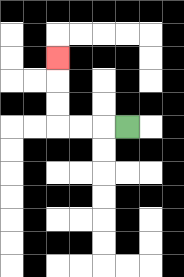{'start': '[5, 5]', 'end': '[2, 2]', 'path_directions': 'L,L,L,U,U,U', 'path_coordinates': '[[5, 5], [4, 5], [3, 5], [2, 5], [2, 4], [2, 3], [2, 2]]'}